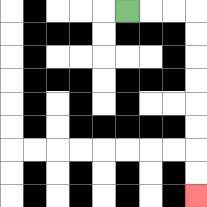{'start': '[5, 0]', 'end': '[8, 8]', 'path_directions': 'R,R,R,D,D,D,D,D,D,D,D', 'path_coordinates': '[[5, 0], [6, 0], [7, 0], [8, 0], [8, 1], [8, 2], [8, 3], [8, 4], [8, 5], [8, 6], [8, 7], [8, 8]]'}